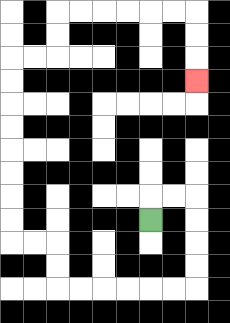{'start': '[6, 9]', 'end': '[8, 3]', 'path_directions': 'U,R,R,D,D,D,D,L,L,L,L,L,L,U,U,L,L,U,U,U,U,U,U,U,U,R,R,U,U,R,R,R,R,R,R,D,D,D', 'path_coordinates': '[[6, 9], [6, 8], [7, 8], [8, 8], [8, 9], [8, 10], [8, 11], [8, 12], [7, 12], [6, 12], [5, 12], [4, 12], [3, 12], [2, 12], [2, 11], [2, 10], [1, 10], [0, 10], [0, 9], [0, 8], [0, 7], [0, 6], [0, 5], [0, 4], [0, 3], [0, 2], [1, 2], [2, 2], [2, 1], [2, 0], [3, 0], [4, 0], [5, 0], [6, 0], [7, 0], [8, 0], [8, 1], [8, 2], [8, 3]]'}